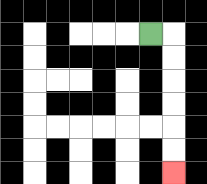{'start': '[6, 1]', 'end': '[7, 7]', 'path_directions': 'R,D,D,D,D,D,D', 'path_coordinates': '[[6, 1], [7, 1], [7, 2], [7, 3], [7, 4], [7, 5], [7, 6], [7, 7]]'}